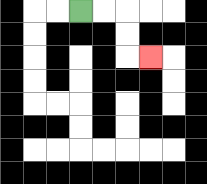{'start': '[3, 0]', 'end': '[6, 2]', 'path_directions': 'R,R,D,D,R', 'path_coordinates': '[[3, 0], [4, 0], [5, 0], [5, 1], [5, 2], [6, 2]]'}